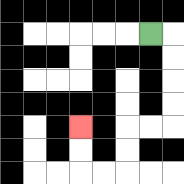{'start': '[6, 1]', 'end': '[3, 5]', 'path_directions': 'R,D,D,D,D,L,L,D,D,L,L,U,U', 'path_coordinates': '[[6, 1], [7, 1], [7, 2], [7, 3], [7, 4], [7, 5], [6, 5], [5, 5], [5, 6], [5, 7], [4, 7], [3, 7], [3, 6], [3, 5]]'}